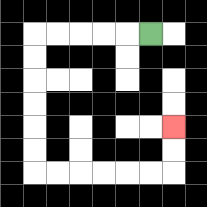{'start': '[6, 1]', 'end': '[7, 5]', 'path_directions': 'L,L,L,L,L,D,D,D,D,D,D,R,R,R,R,R,R,U,U', 'path_coordinates': '[[6, 1], [5, 1], [4, 1], [3, 1], [2, 1], [1, 1], [1, 2], [1, 3], [1, 4], [1, 5], [1, 6], [1, 7], [2, 7], [3, 7], [4, 7], [5, 7], [6, 7], [7, 7], [7, 6], [7, 5]]'}